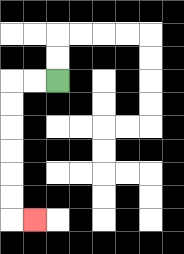{'start': '[2, 3]', 'end': '[1, 9]', 'path_directions': 'L,L,D,D,D,D,D,D,R', 'path_coordinates': '[[2, 3], [1, 3], [0, 3], [0, 4], [0, 5], [0, 6], [0, 7], [0, 8], [0, 9], [1, 9]]'}